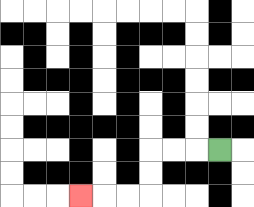{'start': '[9, 6]', 'end': '[3, 8]', 'path_directions': 'L,L,L,D,D,L,L,L', 'path_coordinates': '[[9, 6], [8, 6], [7, 6], [6, 6], [6, 7], [6, 8], [5, 8], [4, 8], [3, 8]]'}